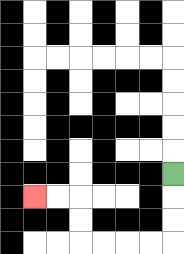{'start': '[7, 7]', 'end': '[1, 8]', 'path_directions': 'D,D,D,L,L,L,L,U,U,L,L', 'path_coordinates': '[[7, 7], [7, 8], [7, 9], [7, 10], [6, 10], [5, 10], [4, 10], [3, 10], [3, 9], [3, 8], [2, 8], [1, 8]]'}